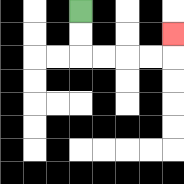{'start': '[3, 0]', 'end': '[7, 1]', 'path_directions': 'D,D,R,R,R,R,U', 'path_coordinates': '[[3, 0], [3, 1], [3, 2], [4, 2], [5, 2], [6, 2], [7, 2], [7, 1]]'}